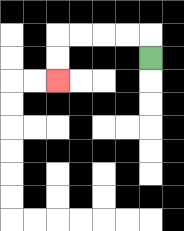{'start': '[6, 2]', 'end': '[2, 3]', 'path_directions': 'U,L,L,L,L,D,D', 'path_coordinates': '[[6, 2], [6, 1], [5, 1], [4, 1], [3, 1], [2, 1], [2, 2], [2, 3]]'}